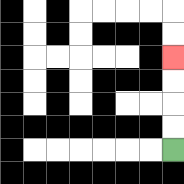{'start': '[7, 6]', 'end': '[7, 2]', 'path_directions': 'U,U,U,U', 'path_coordinates': '[[7, 6], [7, 5], [7, 4], [7, 3], [7, 2]]'}